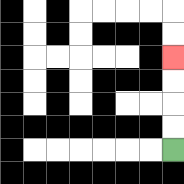{'start': '[7, 6]', 'end': '[7, 2]', 'path_directions': 'U,U,U,U', 'path_coordinates': '[[7, 6], [7, 5], [7, 4], [7, 3], [7, 2]]'}